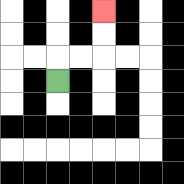{'start': '[2, 3]', 'end': '[4, 0]', 'path_directions': 'U,R,R,U,U', 'path_coordinates': '[[2, 3], [2, 2], [3, 2], [4, 2], [4, 1], [4, 0]]'}